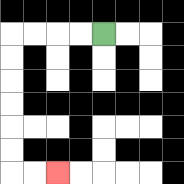{'start': '[4, 1]', 'end': '[2, 7]', 'path_directions': 'L,L,L,L,D,D,D,D,D,D,R,R', 'path_coordinates': '[[4, 1], [3, 1], [2, 1], [1, 1], [0, 1], [0, 2], [0, 3], [0, 4], [0, 5], [0, 6], [0, 7], [1, 7], [2, 7]]'}